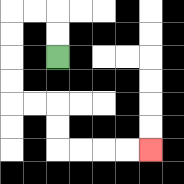{'start': '[2, 2]', 'end': '[6, 6]', 'path_directions': 'U,U,L,L,D,D,D,D,R,R,D,D,R,R,R,R', 'path_coordinates': '[[2, 2], [2, 1], [2, 0], [1, 0], [0, 0], [0, 1], [0, 2], [0, 3], [0, 4], [1, 4], [2, 4], [2, 5], [2, 6], [3, 6], [4, 6], [5, 6], [6, 6]]'}